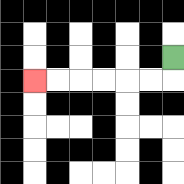{'start': '[7, 2]', 'end': '[1, 3]', 'path_directions': 'D,L,L,L,L,L,L', 'path_coordinates': '[[7, 2], [7, 3], [6, 3], [5, 3], [4, 3], [3, 3], [2, 3], [1, 3]]'}